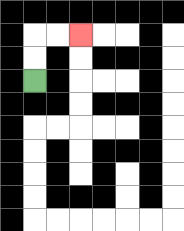{'start': '[1, 3]', 'end': '[3, 1]', 'path_directions': 'U,U,R,R', 'path_coordinates': '[[1, 3], [1, 2], [1, 1], [2, 1], [3, 1]]'}